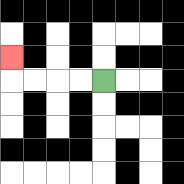{'start': '[4, 3]', 'end': '[0, 2]', 'path_directions': 'L,L,L,L,U', 'path_coordinates': '[[4, 3], [3, 3], [2, 3], [1, 3], [0, 3], [0, 2]]'}